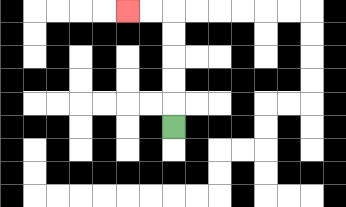{'start': '[7, 5]', 'end': '[5, 0]', 'path_directions': 'U,U,U,U,U,L,L', 'path_coordinates': '[[7, 5], [7, 4], [7, 3], [7, 2], [7, 1], [7, 0], [6, 0], [5, 0]]'}